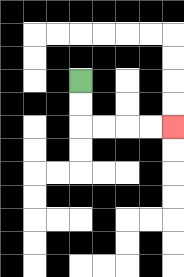{'start': '[3, 3]', 'end': '[7, 5]', 'path_directions': 'D,D,R,R,R,R', 'path_coordinates': '[[3, 3], [3, 4], [3, 5], [4, 5], [5, 5], [6, 5], [7, 5]]'}